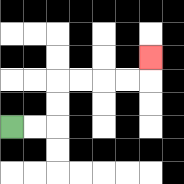{'start': '[0, 5]', 'end': '[6, 2]', 'path_directions': 'R,R,U,U,R,R,R,R,U', 'path_coordinates': '[[0, 5], [1, 5], [2, 5], [2, 4], [2, 3], [3, 3], [4, 3], [5, 3], [6, 3], [6, 2]]'}